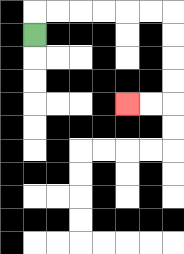{'start': '[1, 1]', 'end': '[5, 4]', 'path_directions': 'U,R,R,R,R,R,R,D,D,D,D,L,L', 'path_coordinates': '[[1, 1], [1, 0], [2, 0], [3, 0], [4, 0], [5, 0], [6, 0], [7, 0], [7, 1], [7, 2], [7, 3], [7, 4], [6, 4], [5, 4]]'}